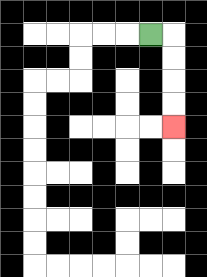{'start': '[6, 1]', 'end': '[7, 5]', 'path_directions': 'R,D,D,D,D', 'path_coordinates': '[[6, 1], [7, 1], [7, 2], [7, 3], [7, 4], [7, 5]]'}